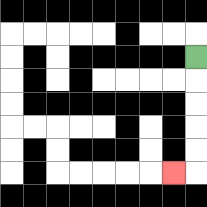{'start': '[8, 2]', 'end': '[7, 7]', 'path_directions': 'D,D,D,D,D,L', 'path_coordinates': '[[8, 2], [8, 3], [8, 4], [8, 5], [8, 6], [8, 7], [7, 7]]'}